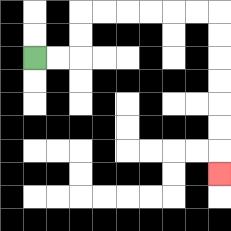{'start': '[1, 2]', 'end': '[9, 7]', 'path_directions': 'R,R,U,U,R,R,R,R,R,R,D,D,D,D,D,D,D', 'path_coordinates': '[[1, 2], [2, 2], [3, 2], [3, 1], [3, 0], [4, 0], [5, 0], [6, 0], [7, 0], [8, 0], [9, 0], [9, 1], [9, 2], [9, 3], [9, 4], [9, 5], [9, 6], [9, 7]]'}